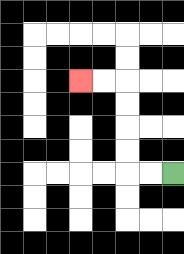{'start': '[7, 7]', 'end': '[3, 3]', 'path_directions': 'L,L,U,U,U,U,L,L', 'path_coordinates': '[[7, 7], [6, 7], [5, 7], [5, 6], [5, 5], [5, 4], [5, 3], [4, 3], [3, 3]]'}